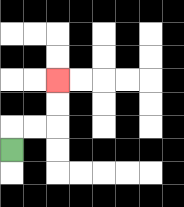{'start': '[0, 6]', 'end': '[2, 3]', 'path_directions': 'U,R,R,U,U', 'path_coordinates': '[[0, 6], [0, 5], [1, 5], [2, 5], [2, 4], [2, 3]]'}